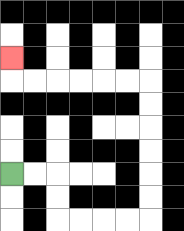{'start': '[0, 7]', 'end': '[0, 2]', 'path_directions': 'R,R,D,D,R,R,R,R,U,U,U,U,U,U,L,L,L,L,L,L,U', 'path_coordinates': '[[0, 7], [1, 7], [2, 7], [2, 8], [2, 9], [3, 9], [4, 9], [5, 9], [6, 9], [6, 8], [6, 7], [6, 6], [6, 5], [6, 4], [6, 3], [5, 3], [4, 3], [3, 3], [2, 3], [1, 3], [0, 3], [0, 2]]'}